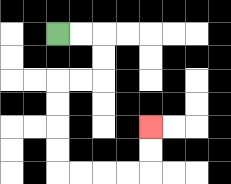{'start': '[2, 1]', 'end': '[6, 5]', 'path_directions': 'R,R,D,D,L,L,D,D,D,D,R,R,R,R,U,U', 'path_coordinates': '[[2, 1], [3, 1], [4, 1], [4, 2], [4, 3], [3, 3], [2, 3], [2, 4], [2, 5], [2, 6], [2, 7], [3, 7], [4, 7], [5, 7], [6, 7], [6, 6], [6, 5]]'}